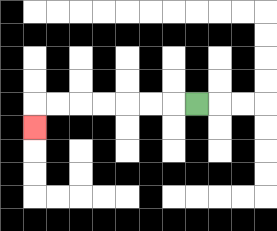{'start': '[8, 4]', 'end': '[1, 5]', 'path_directions': 'L,L,L,L,L,L,L,D', 'path_coordinates': '[[8, 4], [7, 4], [6, 4], [5, 4], [4, 4], [3, 4], [2, 4], [1, 4], [1, 5]]'}